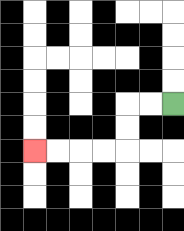{'start': '[7, 4]', 'end': '[1, 6]', 'path_directions': 'L,L,D,D,L,L,L,L', 'path_coordinates': '[[7, 4], [6, 4], [5, 4], [5, 5], [5, 6], [4, 6], [3, 6], [2, 6], [1, 6]]'}